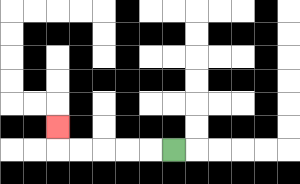{'start': '[7, 6]', 'end': '[2, 5]', 'path_directions': 'L,L,L,L,L,U', 'path_coordinates': '[[7, 6], [6, 6], [5, 6], [4, 6], [3, 6], [2, 6], [2, 5]]'}